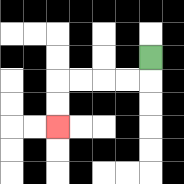{'start': '[6, 2]', 'end': '[2, 5]', 'path_directions': 'D,L,L,L,L,D,D', 'path_coordinates': '[[6, 2], [6, 3], [5, 3], [4, 3], [3, 3], [2, 3], [2, 4], [2, 5]]'}